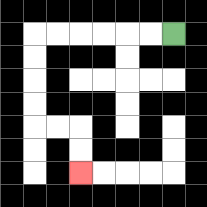{'start': '[7, 1]', 'end': '[3, 7]', 'path_directions': 'L,L,L,L,L,L,D,D,D,D,R,R,D,D', 'path_coordinates': '[[7, 1], [6, 1], [5, 1], [4, 1], [3, 1], [2, 1], [1, 1], [1, 2], [1, 3], [1, 4], [1, 5], [2, 5], [3, 5], [3, 6], [3, 7]]'}